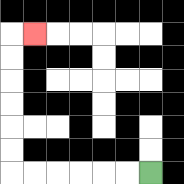{'start': '[6, 7]', 'end': '[1, 1]', 'path_directions': 'L,L,L,L,L,L,U,U,U,U,U,U,R', 'path_coordinates': '[[6, 7], [5, 7], [4, 7], [3, 7], [2, 7], [1, 7], [0, 7], [0, 6], [0, 5], [0, 4], [0, 3], [0, 2], [0, 1], [1, 1]]'}